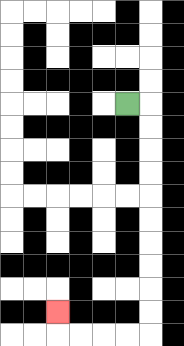{'start': '[5, 4]', 'end': '[2, 13]', 'path_directions': 'R,D,D,D,D,D,D,D,D,D,D,L,L,L,L,U', 'path_coordinates': '[[5, 4], [6, 4], [6, 5], [6, 6], [6, 7], [6, 8], [6, 9], [6, 10], [6, 11], [6, 12], [6, 13], [6, 14], [5, 14], [4, 14], [3, 14], [2, 14], [2, 13]]'}